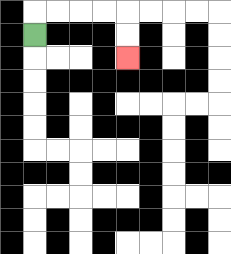{'start': '[1, 1]', 'end': '[5, 2]', 'path_directions': 'U,R,R,R,R,D,D', 'path_coordinates': '[[1, 1], [1, 0], [2, 0], [3, 0], [4, 0], [5, 0], [5, 1], [5, 2]]'}